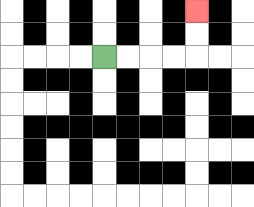{'start': '[4, 2]', 'end': '[8, 0]', 'path_directions': 'R,R,R,R,U,U', 'path_coordinates': '[[4, 2], [5, 2], [6, 2], [7, 2], [8, 2], [8, 1], [8, 0]]'}